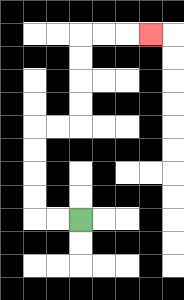{'start': '[3, 9]', 'end': '[6, 1]', 'path_directions': 'L,L,U,U,U,U,R,R,U,U,U,U,R,R,R', 'path_coordinates': '[[3, 9], [2, 9], [1, 9], [1, 8], [1, 7], [1, 6], [1, 5], [2, 5], [3, 5], [3, 4], [3, 3], [3, 2], [3, 1], [4, 1], [5, 1], [6, 1]]'}